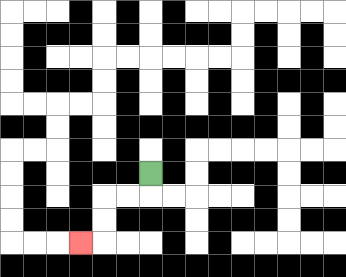{'start': '[6, 7]', 'end': '[3, 10]', 'path_directions': 'D,L,L,D,D,L', 'path_coordinates': '[[6, 7], [6, 8], [5, 8], [4, 8], [4, 9], [4, 10], [3, 10]]'}